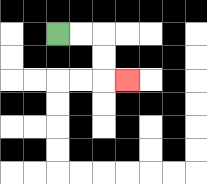{'start': '[2, 1]', 'end': '[5, 3]', 'path_directions': 'R,R,D,D,R', 'path_coordinates': '[[2, 1], [3, 1], [4, 1], [4, 2], [4, 3], [5, 3]]'}